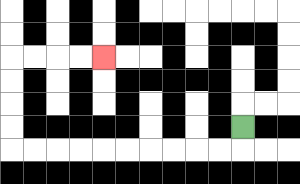{'start': '[10, 5]', 'end': '[4, 2]', 'path_directions': 'D,L,L,L,L,L,L,L,L,L,L,U,U,U,U,R,R,R,R', 'path_coordinates': '[[10, 5], [10, 6], [9, 6], [8, 6], [7, 6], [6, 6], [5, 6], [4, 6], [3, 6], [2, 6], [1, 6], [0, 6], [0, 5], [0, 4], [0, 3], [0, 2], [1, 2], [2, 2], [3, 2], [4, 2]]'}